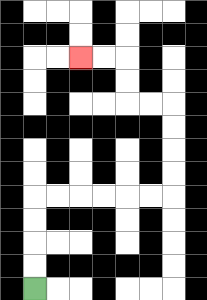{'start': '[1, 12]', 'end': '[3, 2]', 'path_directions': 'U,U,U,U,R,R,R,R,R,R,U,U,U,U,L,L,U,U,L,L', 'path_coordinates': '[[1, 12], [1, 11], [1, 10], [1, 9], [1, 8], [2, 8], [3, 8], [4, 8], [5, 8], [6, 8], [7, 8], [7, 7], [7, 6], [7, 5], [7, 4], [6, 4], [5, 4], [5, 3], [5, 2], [4, 2], [3, 2]]'}